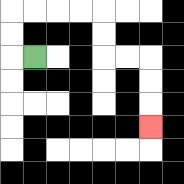{'start': '[1, 2]', 'end': '[6, 5]', 'path_directions': 'L,U,U,R,R,R,R,D,D,R,R,D,D,D', 'path_coordinates': '[[1, 2], [0, 2], [0, 1], [0, 0], [1, 0], [2, 0], [3, 0], [4, 0], [4, 1], [4, 2], [5, 2], [6, 2], [6, 3], [6, 4], [6, 5]]'}